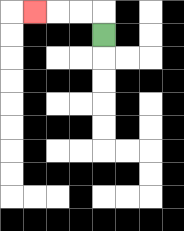{'start': '[4, 1]', 'end': '[1, 0]', 'path_directions': 'U,L,L,L', 'path_coordinates': '[[4, 1], [4, 0], [3, 0], [2, 0], [1, 0]]'}